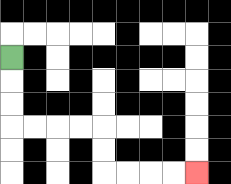{'start': '[0, 2]', 'end': '[8, 7]', 'path_directions': 'D,D,D,R,R,R,R,D,D,R,R,R,R', 'path_coordinates': '[[0, 2], [0, 3], [0, 4], [0, 5], [1, 5], [2, 5], [3, 5], [4, 5], [4, 6], [4, 7], [5, 7], [6, 7], [7, 7], [8, 7]]'}